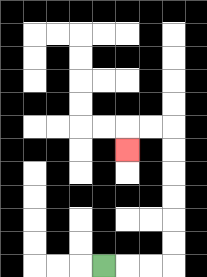{'start': '[4, 11]', 'end': '[5, 6]', 'path_directions': 'R,R,R,U,U,U,U,U,U,L,L,D', 'path_coordinates': '[[4, 11], [5, 11], [6, 11], [7, 11], [7, 10], [7, 9], [7, 8], [7, 7], [7, 6], [7, 5], [6, 5], [5, 5], [5, 6]]'}